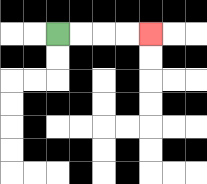{'start': '[2, 1]', 'end': '[6, 1]', 'path_directions': 'R,R,R,R', 'path_coordinates': '[[2, 1], [3, 1], [4, 1], [5, 1], [6, 1]]'}